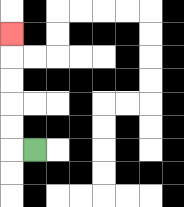{'start': '[1, 6]', 'end': '[0, 1]', 'path_directions': 'L,U,U,U,U,U', 'path_coordinates': '[[1, 6], [0, 6], [0, 5], [0, 4], [0, 3], [0, 2], [0, 1]]'}